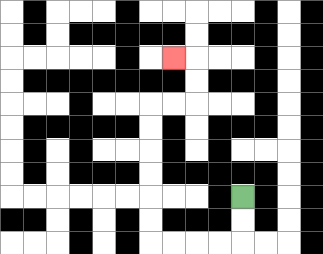{'start': '[10, 8]', 'end': '[7, 2]', 'path_directions': 'D,D,L,L,L,L,U,U,U,U,U,U,R,R,U,U,L', 'path_coordinates': '[[10, 8], [10, 9], [10, 10], [9, 10], [8, 10], [7, 10], [6, 10], [6, 9], [6, 8], [6, 7], [6, 6], [6, 5], [6, 4], [7, 4], [8, 4], [8, 3], [8, 2], [7, 2]]'}